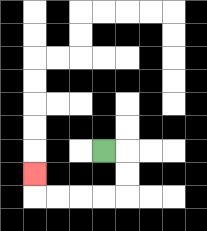{'start': '[4, 6]', 'end': '[1, 7]', 'path_directions': 'R,D,D,L,L,L,L,U', 'path_coordinates': '[[4, 6], [5, 6], [5, 7], [5, 8], [4, 8], [3, 8], [2, 8], [1, 8], [1, 7]]'}